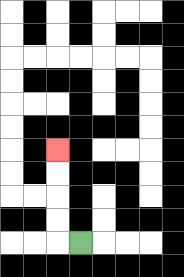{'start': '[3, 10]', 'end': '[2, 6]', 'path_directions': 'L,U,U,U,U', 'path_coordinates': '[[3, 10], [2, 10], [2, 9], [2, 8], [2, 7], [2, 6]]'}